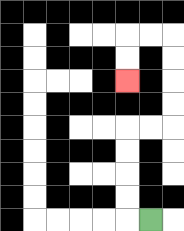{'start': '[6, 9]', 'end': '[5, 3]', 'path_directions': 'L,U,U,U,U,R,R,U,U,U,U,L,L,D,D', 'path_coordinates': '[[6, 9], [5, 9], [5, 8], [5, 7], [5, 6], [5, 5], [6, 5], [7, 5], [7, 4], [7, 3], [7, 2], [7, 1], [6, 1], [5, 1], [5, 2], [5, 3]]'}